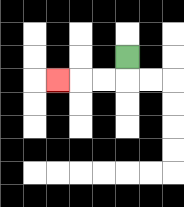{'start': '[5, 2]', 'end': '[2, 3]', 'path_directions': 'D,L,L,L', 'path_coordinates': '[[5, 2], [5, 3], [4, 3], [3, 3], [2, 3]]'}